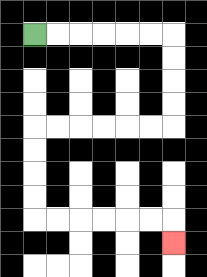{'start': '[1, 1]', 'end': '[7, 10]', 'path_directions': 'R,R,R,R,R,R,D,D,D,D,L,L,L,L,L,L,D,D,D,D,R,R,R,R,R,R,D', 'path_coordinates': '[[1, 1], [2, 1], [3, 1], [4, 1], [5, 1], [6, 1], [7, 1], [7, 2], [7, 3], [7, 4], [7, 5], [6, 5], [5, 5], [4, 5], [3, 5], [2, 5], [1, 5], [1, 6], [1, 7], [1, 8], [1, 9], [2, 9], [3, 9], [4, 9], [5, 9], [6, 9], [7, 9], [7, 10]]'}